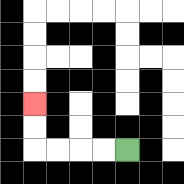{'start': '[5, 6]', 'end': '[1, 4]', 'path_directions': 'L,L,L,L,U,U', 'path_coordinates': '[[5, 6], [4, 6], [3, 6], [2, 6], [1, 6], [1, 5], [1, 4]]'}